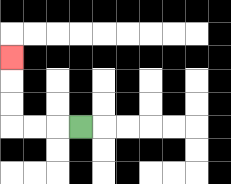{'start': '[3, 5]', 'end': '[0, 2]', 'path_directions': 'L,L,L,U,U,U', 'path_coordinates': '[[3, 5], [2, 5], [1, 5], [0, 5], [0, 4], [0, 3], [0, 2]]'}